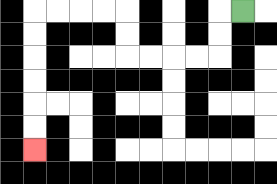{'start': '[10, 0]', 'end': '[1, 6]', 'path_directions': 'L,D,D,L,L,L,L,U,U,L,L,L,L,D,D,D,D,D,D', 'path_coordinates': '[[10, 0], [9, 0], [9, 1], [9, 2], [8, 2], [7, 2], [6, 2], [5, 2], [5, 1], [5, 0], [4, 0], [3, 0], [2, 0], [1, 0], [1, 1], [1, 2], [1, 3], [1, 4], [1, 5], [1, 6]]'}